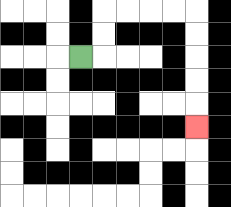{'start': '[3, 2]', 'end': '[8, 5]', 'path_directions': 'R,U,U,R,R,R,R,D,D,D,D,D', 'path_coordinates': '[[3, 2], [4, 2], [4, 1], [4, 0], [5, 0], [6, 0], [7, 0], [8, 0], [8, 1], [8, 2], [8, 3], [8, 4], [8, 5]]'}